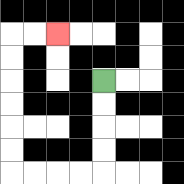{'start': '[4, 3]', 'end': '[2, 1]', 'path_directions': 'D,D,D,D,L,L,L,L,U,U,U,U,U,U,R,R', 'path_coordinates': '[[4, 3], [4, 4], [4, 5], [4, 6], [4, 7], [3, 7], [2, 7], [1, 7], [0, 7], [0, 6], [0, 5], [0, 4], [0, 3], [0, 2], [0, 1], [1, 1], [2, 1]]'}